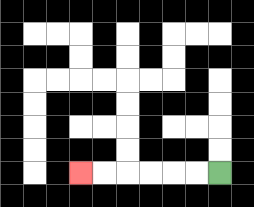{'start': '[9, 7]', 'end': '[3, 7]', 'path_directions': 'L,L,L,L,L,L', 'path_coordinates': '[[9, 7], [8, 7], [7, 7], [6, 7], [5, 7], [4, 7], [3, 7]]'}